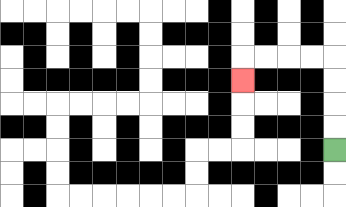{'start': '[14, 6]', 'end': '[10, 3]', 'path_directions': 'U,U,U,U,L,L,L,L,D', 'path_coordinates': '[[14, 6], [14, 5], [14, 4], [14, 3], [14, 2], [13, 2], [12, 2], [11, 2], [10, 2], [10, 3]]'}